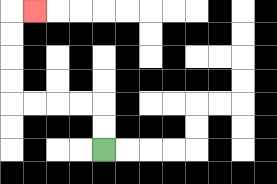{'start': '[4, 6]', 'end': '[1, 0]', 'path_directions': 'U,U,L,L,L,L,U,U,U,U,R', 'path_coordinates': '[[4, 6], [4, 5], [4, 4], [3, 4], [2, 4], [1, 4], [0, 4], [0, 3], [0, 2], [0, 1], [0, 0], [1, 0]]'}